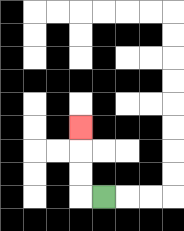{'start': '[4, 8]', 'end': '[3, 5]', 'path_directions': 'L,U,U,U', 'path_coordinates': '[[4, 8], [3, 8], [3, 7], [3, 6], [3, 5]]'}